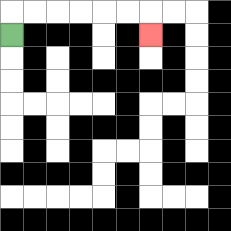{'start': '[0, 1]', 'end': '[6, 1]', 'path_directions': 'U,R,R,R,R,R,R,D', 'path_coordinates': '[[0, 1], [0, 0], [1, 0], [2, 0], [3, 0], [4, 0], [5, 0], [6, 0], [6, 1]]'}